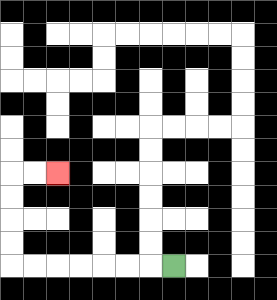{'start': '[7, 11]', 'end': '[2, 7]', 'path_directions': 'L,L,L,L,L,L,L,U,U,U,U,R,R', 'path_coordinates': '[[7, 11], [6, 11], [5, 11], [4, 11], [3, 11], [2, 11], [1, 11], [0, 11], [0, 10], [0, 9], [0, 8], [0, 7], [1, 7], [2, 7]]'}